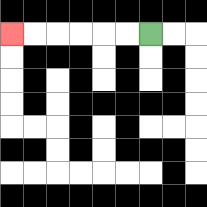{'start': '[6, 1]', 'end': '[0, 1]', 'path_directions': 'L,L,L,L,L,L', 'path_coordinates': '[[6, 1], [5, 1], [4, 1], [3, 1], [2, 1], [1, 1], [0, 1]]'}